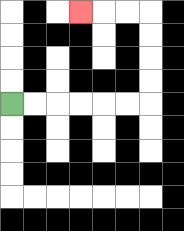{'start': '[0, 4]', 'end': '[3, 0]', 'path_directions': 'R,R,R,R,R,R,U,U,U,U,L,L,L', 'path_coordinates': '[[0, 4], [1, 4], [2, 4], [3, 4], [4, 4], [5, 4], [6, 4], [6, 3], [6, 2], [6, 1], [6, 0], [5, 0], [4, 0], [3, 0]]'}